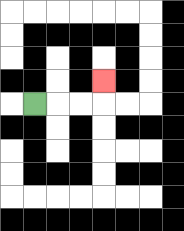{'start': '[1, 4]', 'end': '[4, 3]', 'path_directions': 'R,R,R,U', 'path_coordinates': '[[1, 4], [2, 4], [3, 4], [4, 4], [4, 3]]'}